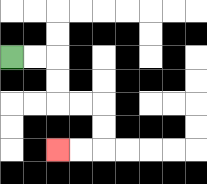{'start': '[0, 2]', 'end': '[2, 6]', 'path_directions': 'R,R,D,D,R,R,D,D,L,L', 'path_coordinates': '[[0, 2], [1, 2], [2, 2], [2, 3], [2, 4], [3, 4], [4, 4], [4, 5], [4, 6], [3, 6], [2, 6]]'}